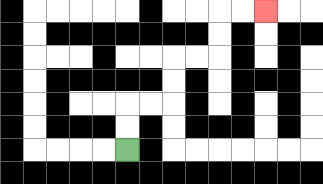{'start': '[5, 6]', 'end': '[11, 0]', 'path_directions': 'U,U,R,R,U,U,R,R,U,U,R,R', 'path_coordinates': '[[5, 6], [5, 5], [5, 4], [6, 4], [7, 4], [7, 3], [7, 2], [8, 2], [9, 2], [9, 1], [9, 0], [10, 0], [11, 0]]'}